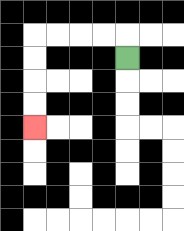{'start': '[5, 2]', 'end': '[1, 5]', 'path_directions': 'U,L,L,L,L,D,D,D,D', 'path_coordinates': '[[5, 2], [5, 1], [4, 1], [3, 1], [2, 1], [1, 1], [1, 2], [1, 3], [1, 4], [1, 5]]'}